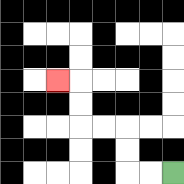{'start': '[7, 7]', 'end': '[2, 3]', 'path_directions': 'L,L,U,U,L,L,U,U,L', 'path_coordinates': '[[7, 7], [6, 7], [5, 7], [5, 6], [5, 5], [4, 5], [3, 5], [3, 4], [3, 3], [2, 3]]'}